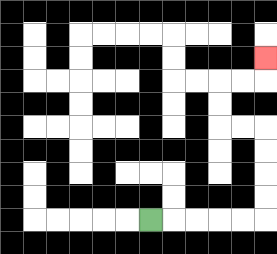{'start': '[6, 9]', 'end': '[11, 2]', 'path_directions': 'R,R,R,R,R,U,U,U,U,L,L,U,U,R,R,U', 'path_coordinates': '[[6, 9], [7, 9], [8, 9], [9, 9], [10, 9], [11, 9], [11, 8], [11, 7], [11, 6], [11, 5], [10, 5], [9, 5], [9, 4], [9, 3], [10, 3], [11, 3], [11, 2]]'}